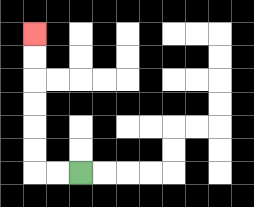{'start': '[3, 7]', 'end': '[1, 1]', 'path_directions': 'L,L,U,U,U,U,U,U', 'path_coordinates': '[[3, 7], [2, 7], [1, 7], [1, 6], [1, 5], [1, 4], [1, 3], [1, 2], [1, 1]]'}